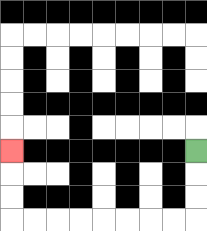{'start': '[8, 6]', 'end': '[0, 6]', 'path_directions': 'D,D,D,L,L,L,L,L,L,L,L,U,U,U', 'path_coordinates': '[[8, 6], [8, 7], [8, 8], [8, 9], [7, 9], [6, 9], [5, 9], [4, 9], [3, 9], [2, 9], [1, 9], [0, 9], [0, 8], [0, 7], [0, 6]]'}